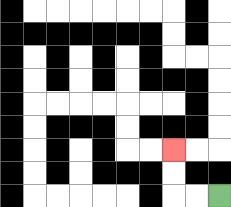{'start': '[9, 8]', 'end': '[7, 6]', 'path_directions': 'L,L,U,U', 'path_coordinates': '[[9, 8], [8, 8], [7, 8], [7, 7], [7, 6]]'}